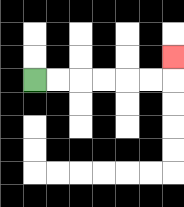{'start': '[1, 3]', 'end': '[7, 2]', 'path_directions': 'R,R,R,R,R,R,U', 'path_coordinates': '[[1, 3], [2, 3], [3, 3], [4, 3], [5, 3], [6, 3], [7, 3], [7, 2]]'}